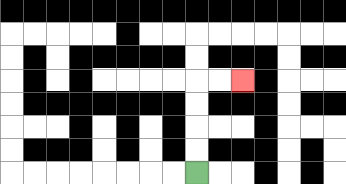{'start': '[8, 7]', 'end': '[10, 3]', 'path_directions': 'U,U,U,U,R,R', 'path_coordinates': '[[8, 7], [8, 6], [8, 5], [8, 4], [8, 3], [9, 3], [10, 3]]'}